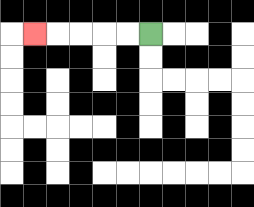{'start': '[6, 1]', 'end': '[1, 1]', 'path_directions': 'L,L,L,L,L', 'path_coordinates': '[[6, 1], [5, 1], [4, 1], [3, 1], [2, 1], [1, 1]]'}